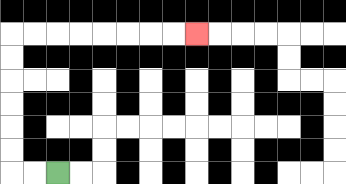{'start': '[2, 7]', 'end': '[8, 1]', 'path_directions': 'L,L,U,U,U,U,U,U,R,R,R,R,R,R,R,R', 'path_coordinates': '[[2, 7], [1, 7], [0, 7], [0, 6], [0, 5], [0, 4], [0, 3], [0, 2], [0, 1], [1, 1], [2, 1], [3, 1], [4, 1], [5, 1], [6, 1], [7, 1], [8, 1]]'}